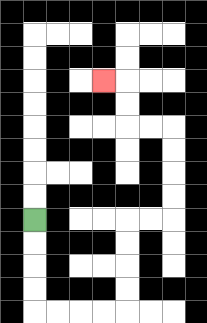{'start': '[1, 9]', 'end': '[4, 3]', 'path_directions': 'D,D,D,D,R,R,R,R,U,U,U,U,R,R,U,U,U,U,L,L,U,U,L', 'path_coordinates': '[[1, 9], [1, 10], [1, 11], [1, 12], [1, 13], [2, 13], [3, 13], [4, 13], [5, 13], [5, 12], [5, 11], [5, 10], [5, 9], [6, 9], [7, 9], [7, 8], [7, 7], [7, 6], [7, 5], [6, 5], [5, 5], [5, 4], [5, 3], [4, 3]]'}